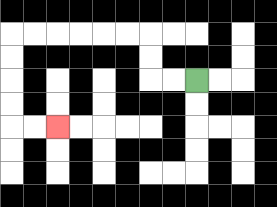{'start': '[8, 3]', 'end': '[2, 5]', 'path_directions': 'L,L,U,U,L,L,L,L,L,L,D,D,D,D,R,R', 'path_coordinates': '[[8, 3], [7, 3], [6, 3], [6, 2], [6, 1], [5, 1], [4, 1], [3, 1], [2, 1], [1, 1], [0, 1], [0, 2], [0, 3], [0, 4], [0, 5], [1, 5], [2, 5]]'}